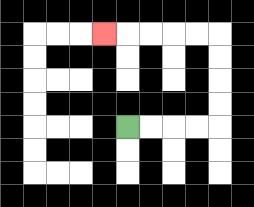{'start': '[5, 5]', 'end': '[4, 1]', 'path_directions': 'R,R,R,R,U,U,U,U,L,L,L,L,L', 'path_coordinates': '[[5, 5], [6, 5], [7, 5], [8, 5], [9, 5], [9, 4], [9, 3], [9, 2], [9, 1], [8, 1], [7, 1], [6, 1], [5, 1], [4, 1]]'}